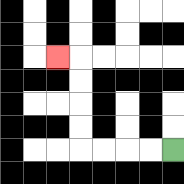{'start': '[7, 6]', 'end': '[2, 2]', 'path_directions': 'L,L,L,L,U,U,U,U,L', 'path_coordinates': '[[7, 6], [6, 6], [5, 6], [4, 6], [3, 6], [3, 5], [3, 4], [3, 3], [3, 2], [2, 2]]'}